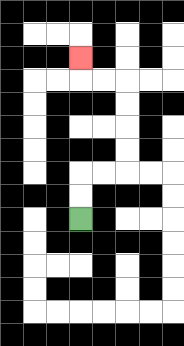{'start': '[3, 9]', 'end': '[3, 2]', 'path_directions': 'U,U,R,R,U,U,U,U,L,L,U', 'path_coordinates': '[[3, 9], [3, 8], [3, 7], [4, 7], [5, 7], [5, 6], [5, 5], [5, 4], [5, 3], [4, 3], [3, 3], [3, 2]]'}